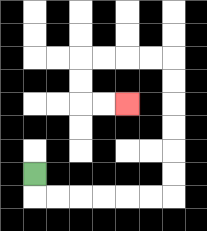{'start': '[1, 7]', 'end': '[5, 4]', 'path_directions': 'D,R,R,R,R,R,R,U,U,U,U,U,U,L,L,L,L,D,D,R,R', 'path_coordinates': '[[1, 7], [1, 8], [2, 8], [3, 8], [4, 8], [5, 8], [6, 8], [7, 8], [7, 7], [7, 6], [7, 5], [7, 4], [7, 3], [7, 2], [6, 2], [5, 2], [4, 2], [3, 2], [3, 3], [3, 4], [4, 4], [5, 4]]'}